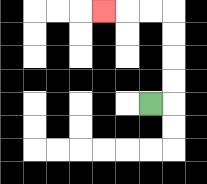{'start': '[6, 4]', 'end': '[4, 0]', 'path_directions': 'R,U,U,U,U,L,L,L', 'path_coordinates': '[[6, 4], [7, 4], [7, 3], [7, 2], [7, 1], [7, 0], [6, 0], [5, 0], [4, 0]]'}